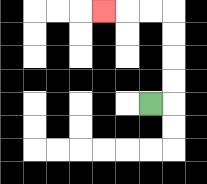{'start': '[6, 4]', 'end': '[4, 0]', 'path_directions': 'R,U,U,U,U,L,L,L', 'path_coordinates': '[[6, 4], [7, 4], [7, 3], [7, 2], [7, 1], [7, 0], [6, 0], [5, 0], [4, 0]]'}